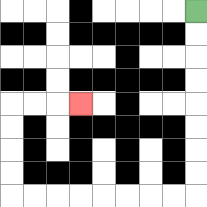{'start': '[8, 0]', 'end': '[3, 4]', 'path_directions': 'D,D,D,D,D,D,D,D,L,L,L,L,L,L,L,L,U,U,U,U,R,R,R', 'path_coordinates': '[[8, 0], [8, 1], [8, 2], [8, 3], [8, 4], [8, 5], [8, 6], [8, 7], [8, 8], [7, 8], [6, 8], [5, 8], [4, 8], [3, 8], [2, 8], [1, 8], [0, 8], [0, 7], [0, 6], [0, 5], [0, 4], [1, 4], [2, 4], [3, 4]]'}